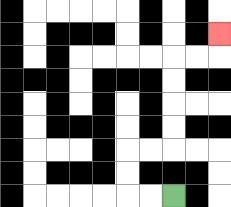{'start': '[7, 8]', 'end': '[9, 1]', 'path_directions': 'L,L,U,U,R,R,U,U,U,U,R,R,U', 'path_coordinates': '[[7, 8], [6, 8], [5, 8], [5, 7], [5, 6], [6, 6], [7, 6], [7, 5], [7, 4], [7, 3], [7, 2], [8, 2], [9, 2], [9, 1]]'}